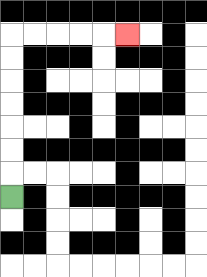{'start': '[0, 8]', 'end': '[5, 1]', 'path_directions': 'U,U,U,U,U,U,U,R,R,R,R,R', 'path_coordinates': '[[0, 8], [0, 7], [0, 6], [0, 5], [0, 4], [0, 3], [0, 2], [0, 1], [1, 1], [2, 1], [3, 1], [4, 1], [5, 1]]'}